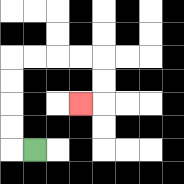{'start': '[1, 6]', 'end': '[3, 4]', 'path_directions': 'L,U,U,U,U,R,R,R,R,D,D,L', 'path_coordinates': '[[1, 6], [0, 6], [0, 5], [0, 4], [0, 3], [0, 2], [1, 2], [2, 2], [3, 2], [4, 2], [4, 3], [4, 4], [3, 4]]'}